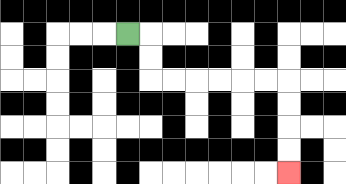{'start': '[5, 1]', 'end': '[12, 7]', 'path_directions': 'R,D,D,R,R,R,R,R,R,D,D,D,D', 'path_coordinates': '[[5, 1], [6, 1], [6, 2], [6, 3], [7, 3], [8, 3], [9, 3], [10, 3], [11, 3], [12, 3], [12, 4], [12, 5], [12, 6], [12, 7]]'}